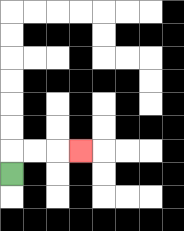{'start': '[0, 7]', 'end': '[3, 6]', 'path_directions': 'U,R,R,R', 'path_coordinates': '[[0, 7], [0, 6], [1, 6], [2, 6], [3, 6]]'}